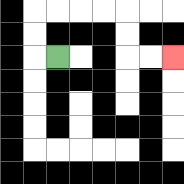{'start': '[2, 2]', 'end': '[7, 2]', 'path_directions': 'L,U,U,R,R,R,R,D,D,R,R', 'path_coordinates': '[[2, 2], [1, 2], [1, 1], [1, 0], [2, 0], [3, 0], [4, 0], [5, 0], [5, 1], [5, 2], [6, 2], [7, 2]]'}